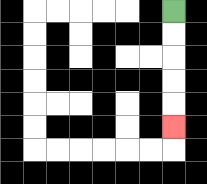{'start': '[7, 0]', 'end': '[7, 5]', 'path_directions': 'D,D,D,D,D', 'path_coordinates': '[[7, 0], [7, 1], [7, 2], [7, 3], [7, 4], [7, 5]]'}